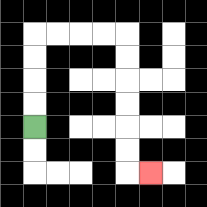{'start': '[1, 5]', 'end': '[6, 7]', 'path_directions': 'U,U,U,U,R,R,R,R,D,D,D,D,D,D,R', 'path_coordinates': '[[1, 5], [1, 4], [1, 3], [1, 2], [1, 1], [2, 1], [3, 1], [4, 1], [5, 1], [5, 2], [5, 3], [5, 4], [5, 5], [5, 6], [5, 7], [6, 7]]'}